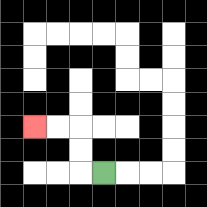{'start': '[4, 7]', 'end': '[1, 5]', 'path_directions': 'L,U,U,L,L', 'path_coordinates': '[[4, 7], [3, 7], [3, 6], [3, 5], [2, 5], [1, 5]]'}